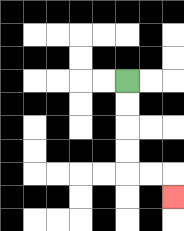{'start': '[5, 3]', 'end': '[7, 8]', 'path_directions': 'D,D,D,D,R,R,D', 'path_coordinates': '[[5, 3], [5, 4], [5, 5], [5, 6], [5, 7], [6, 7], [7, 7], [7, 8]]'}